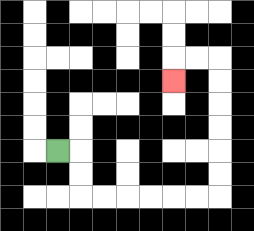{'start': '[2, 6]', 'end': '[7, 3]', 'path_directions': 'R,D,D,R,R,R,R,R,R,U,U,U,U,U,U,L,L,D', 'path_coordinates': '[[2, 6], [3, 6], [3, 7], [3, 8], [4, 8], [5, 8], [6, 8], [7, 8], [8, 8], [9, 8], [9, 7], [9, 6], [9, 5], [9, 4], [9, 3], [9, 2], [8, 2], [7, 2], [7, 3]]'}